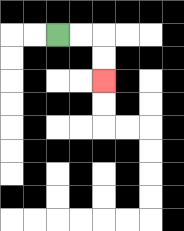{'start': '[2, 1]', 'end': '[4, 3]', 'path_directions': 'R,R,D,D', 'path_coordinates': '[[2, 1], [3, 1], [4, 1], [4, 2], [4, 3]]'}